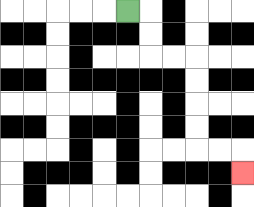{'start': '[5, 0]', 'end': '[10, 7]', 'path_directions': 'R,D,D,R,R,D,D,D,D,R,R,D', 'path_coordinates': '[[5, 0], [6, 0], [6, 1], [6, 2], [7, 2], [8, 2], [8, 3], [8, 4], [8, 5], [8, 6], [9, 6], [10, 6], [10, 7]]'}